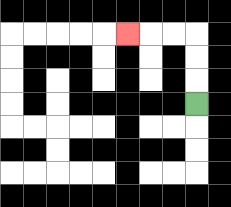{'start': '[8, 4]', 'end': '[5, 1]', 'path_directions': 'U,U,U,L,L,L', 'path_coordinates': '[[8, 4], [8, 3], [8, 2], [8, 1], [7, 1], [6, 1], [5, 1]]'}